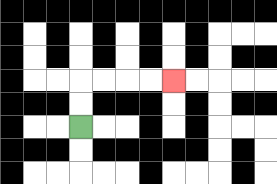{'start': '[3, 5]', 'end': '[7, 3]', 'path_directions': 'U,U,R,R,R,R', 'path_coordinates': '[[3, 5], [3, 4], [3, 3], [4, 3], [5, 3], [6, 3], [7, 3]]'}